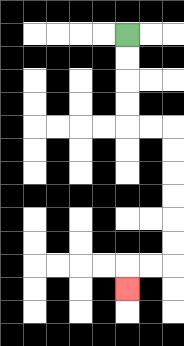{'start': '[5, 1]', 'end': '[5, 12]', 'path_directions': 'D,D,D,D,R,R,D,D,D,D,D,D,L,L,D', 'path_coordinates': '[[5, 1], [5, 2], [5, 3], [5, 4], [5, 5], [6, 5], [7, 5], [7, 6], [7, 7], [7, 8], [7, 9], [7, 10], [7, 11], [6, 11], [5, 11], [5, 12]]'}